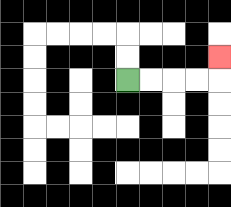{'start': '[5, 3]', 'end': '[9, 2]', 'path_directions': 'R,R,R,R,U', 'path_coordinates': '[[5, 3], [6, 3], [7, 3], [8, 3], [9, 3], [9, 2]]'}